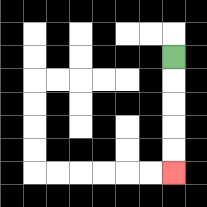{'start': '[7, 2]', 'end': '[7, 7]', 'path_directions': 'D,D,D,D,D', 'path_coordinates': '[[7, 2], [7, 3], [7, 4], [7, 5], [7, 6], [7, 7]]'}